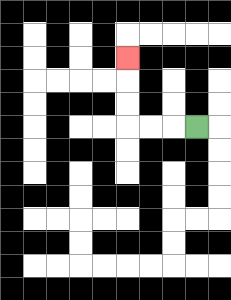{'start': '[8, 5]', 'end': '[5, 2]', 'path_directions': 'L,L,L,U,U,U', 'path_coordinates': '[[8, 5], [7, 5], [6, 5], [5, 5], [5, 4], [5, 3], [5, 2]]'}